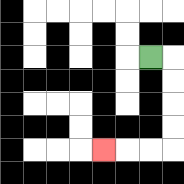{'start': '[6, 2]', 'end': '[4, 6]', 'path_directions': 'R,D,D,D,D,L,L,L', 'path_coordinates': '[[6, 2], [7, 2], [7, 3], [7, 4], [7, 5], [7, 6], [6, 6], [5, 6], [4, 6]]'}